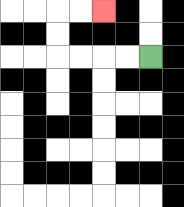{'start': '[6, 2]', 'end': '[4, 0]', 'path_directions': 'L,L,L,L,U,U,R,R', 'path_coordinates': '[[6, 2], [5, 2], [4, 2], [3, 2], [2, 2], [2, 1], [2, 0], [3, 0], [4, 0]]'}